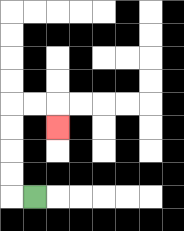{'start': '[1, 8]', 'end': '[2, 5]', 'path_directions': 'L,U,U,U,U,R,R,D', 'path_coordinates': '[[1, 8], [0, 8], [0, 7], [0, 6], [0, 5], [0, 4], [1, 4], [2, 4], [2, 5]]'}